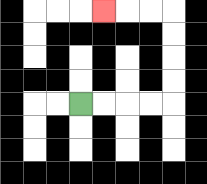{'start': '[3, 4]', 'end': '[4, 0]', 'path_directions': 'R,R,R,R,U,U,U,U,L,L,L', 'path_coordinates': '[[3, 4], [4, 4], [5, 4], [6, 4], [7, 4], [7, 3], [7, 2], [7, 1], [7, 0], [6, 0], [5, 0], [4, 0]]'}